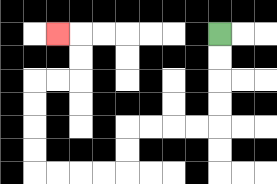{'start': '[9, 1]', 'end': '[2, 1]', 'path_directions': 'D,D,D,D,L,L,L,L,D,D,L,L,L,L,U,U,U,U,R,R,U,U,L', 'path_coordinates': '[[9, 1], [9, 2], [9, 3], [9, 4], [9, 5], [8, 5], [7, 5], [6, 5], [5, 5], [5, 6], [5, 7], [4, 7], [3, 7], [2, 7], [1, 7], [1, 6], [1, 5], [1, 4], [1, 3], [2, 3], [3, 3], [3, 2], [3, 1], [2, 1]]'}